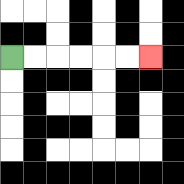{'start': '[0, 2]', 'end': '[6, 2]', 'path_directions': 'R,R,R,R,R,R', 'path_coordinates': '[[0, 2], [1, 2], [2, 2], [3, 2], [4, 2], [5, 2], [6, 2]]'}